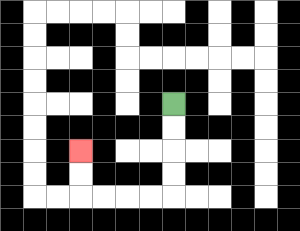{'start': '[7, 4]', 'end': '[3, 6]', 'path_directions': 'D,D,D,D,L,L,L,L,U,U', 'path_coordinates': '[[7, 4], [7, 5], [7, 6], [7, 7], [7, 8], [6, 8], [5, 8], [4, 8], [3, 8], [3, 7], [3, 6]]'}